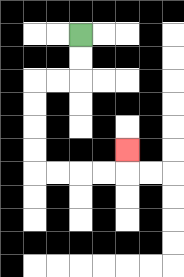{'start': '[3, 1]', 'end': '[5, 6]', 'path_directions': 'D,D,L,L,D,D,D,D,R,R,R,R,U', 'path_coordinates': '[[3, 1], [3, 2], [3, 3], [2, 3], [1, 3], [1, 4], [1, 5], [1, 6], [1, 7], [2, 7], [3, 7], [4, 7], [5, 7], [5, 6]]'}